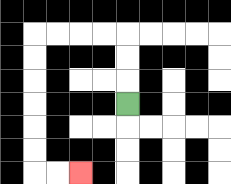{'start': '[5, 4]', 'end': '[3, 7]', 'path_directions': 'U,U,U,L,L,L,L,D,D,D,D,D,D,R,R', 'path_coordinates': '[[5, 4], [5, 3], [5, 2], [5, 1], [4, 1], [3, 1], [2, 1], [1, 1], [1, 2], [1, 3], [1, 4], [1, 5], [1, 6], [1, 7], [2, 7], [3, 7]]'}